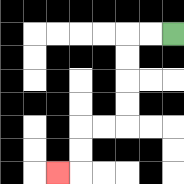{'start': '[7, 1]', 'end': '[2, 7]', 'path_directions': 'L,L,D,D,D,D,L,L,D,D,L', 'path_coordinates': '[[7, 1], [6, 1], [5, 1], [5, 2], [5, 3], [5, 4], [5, 5], [4, 5], [3, 5], [3, 6], [3, 7], [2, 7]]'}